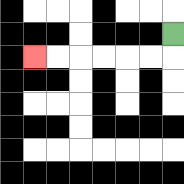{'start': '[7, 1]', 'end': '[1, 2]', 'path_directions': 'D,L,L,L,L,L,L', 'path_coordinates': '[[7, 1], [7, 2], [6, 2], [5, 2], [4, 2], [3, 2], [2, 2], [1, 2]]'}